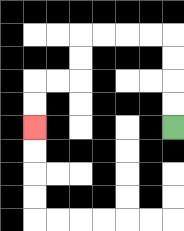{'start': '[7, 5]', 'end': '[1, 5]', 'path_directions': 'U,U,U,U,L,L,L,L,D,D,L,L,D,D', 'path_coordinates': '[[7, 5], [7, 4], [7, 3], [7, 2], [7, 1], [6, 1], [5, 1], [4, 1], [3, 1], [3, 2], [3, 3], [2, 3], [1, 3], [1, 4], [1, 5]]'}